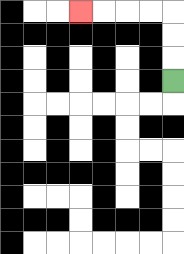{'start': '[7, 3]', 'end': '[3, 0]', 'path_directions': 'U,U,U,L,L,L,L', 'path_coordinates': '[[7, 3], [7, 2], [7, 1], [7, 0], [6, 0], [5, 0], [4, 0], [3, 0]]'}